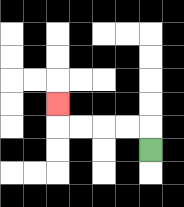{'start': '[6, 6]', 'end': '[2, 4]', 'path_directions': 'U,L,L,L,L,U', 'path_coordinates': '[[6, 6], [6, 5], [5, 5], [4, 5], [3, 5], [2, 5], [2, 4]]'}